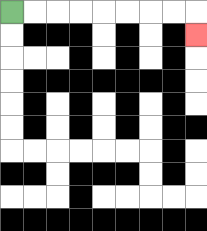{'start': '[0, 0]', 'end': '[8, 1]', 'path_directions': 'R,R,R,R,R,R,R,R,D', 'path_coordinates': '[[0, 0], [1, 0], [2, 0], [3, 0], [4, 0], [5, 0], [6, 0], [7, 0], [8, 0], [8, 1]]'}